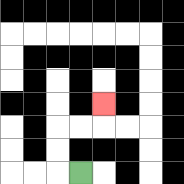{'start': '[3, 7]', 'end': '[4, 4]', 'path_directions': 'L,U,U,R,R,U', 'path_coordinates': '[[3, 7], [2, 7], [2, 6], [2, 5], [3, 5], [4, 5], [4, 4]]'}